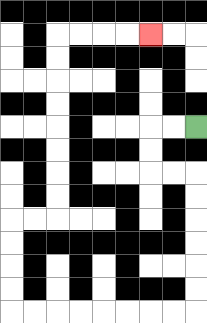{'start': '[8, 5]', 'end': '[6, 1]', 'path_directions': 'L,L,D,D,R,R,D,D,D,D,D,D,L,L,L,L,L,L,L,L,U,U,U,U,R,R,U,U,U,U,U,U,U,U,R,R,R,R', 'path_coordinates': '[[8, 5], [7, 5], [6, 5], [6, 6], [6, 7], [7, 7], [8, 7], [8, 8], [8, 9], [8, 10], [8, 11], [8, 12], [8, 13], [7, 13], [6, 13], [5, 13], [4, 13], [3, 13], [2, 13], [1, 13], [0, 13], [0, 12], [0, 11], [0, 10], [0, 9], [1, 9], [2, 9], [2, 8], [2, 7], [2, 6], [2, 5], [2, 4], [2, 3], [2, 2], [2, 1], [3, 1], [4, 1], [5, 1], [6, 1]]'}